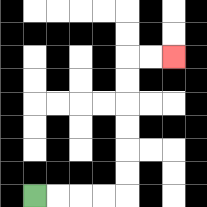{'start': '[1, 8]', 'end': '[7, 2]', 'path_directions': 'R,R,R,R,U,U,U,U,U,U,R,R', 'path_coordinates': '[[1, 8], [2, 8], [3, 8], [4, 8], [5, 8], [5, 7], [5, 6], [5, 5], [5, 4], [5, 3], [5, 2], [6, 2], [7, 2]]'}